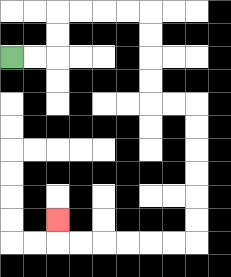{'start': '[0, 2]', 'end': '[2, 9]', 'path_directions': 'R,R,U,U,R,R,R,R,D,D,D,D,R,R,D,D,D,D,D,D,L,L,L,L,L,L,U', 'path_coordinates': '[[0, 2], [1, 2], [2, 2], [2, 1], [2, 0], [3, 0], [4, 0], [5, 0], [6, 0], [6, 1], [6, 2], [6, 3], [6, 4], [7, 4], [8, 4], [8, 5], [8, 6], [8, 7], [8, 8], [8, 9], [8, 10], [7, 10], [6, 10], [5, 10], [4, 10], [3, 10], [2, 10], [2, 9]]'}